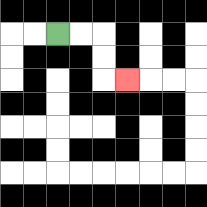{'start': '[2, 1]', 'end': '[5, 3]', 'path_directions': 'R,R,D,D,R', 'path_coordinates': '[[2, 1], [3, 1], [4, 1], [4, 2], [4, 3], [5, 3]]'}